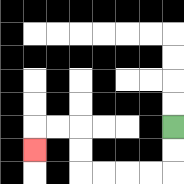{'start': '[7, 5]', 'end': '[1, 6]', 'path_directions': 'D,D,L,L,L,L,U,U,L,L,D', 'path_coordinates': '[[7, 5], [7, 6], [7, 7], [6, 7], [5, 7], [4, 7], [3, 7], [3, 6], [3, 5], [2, 5], [1, 5], [1, 6]]'}